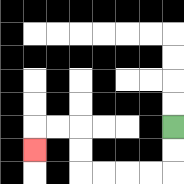{'start': '[7, 5]', 'end': '[1, 6]', 'path_directions': 'D,D,L,L,L,L,U,U,L,L,D', 'path_coordinates': '[[7, 5], [7, 6], [7, 7], [6, 7], [5, 7], [4, 7], [3, 7], [3, 6], [3, 5], [2, 5], [1, 5], [1, 6]]'}